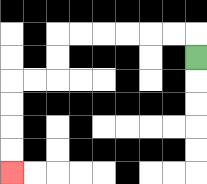{'start': '[8, 2]', 'end': '[0, 7]', 'path_directions': 'U,L,L,L,L,L,L,D,D,L,L,D,D,D,D', 'path_coordinates': '[[8, 2], [8, 1], [7, 1], [6, 1], [5, 1], [4, 1], [3, 1], [2, 1], [2, 2], [2, 3], [1, 3], [0, 3], [0, 4], [0, 5], [0, 6], [0, 7]]'}